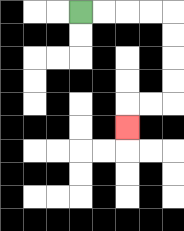{'start': '[3, 0]', 'end': '[5, 5]', 'path_directions': 'R,R,R,R,D,D,D,D,L,L,D', 'path_coordinates': '[[3, 0], [4, 0], [5, 0], [6, 0], [7, 0], [7, 1], [7, 2], [7, 3], [7, 4], [6, 4], [5, 4], [5, 5]]'}